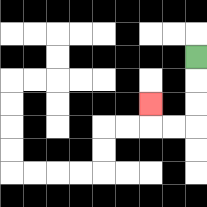{'start': '[8, 2]', 'end': '[6, 4]', 'path_directions': 'D,D,D,L,L,U', 'path_coordinates': '[[8, 2], [8, 3], [8, 4], [8, 5], [7, 5], [6, 5], [6, 4]]'}